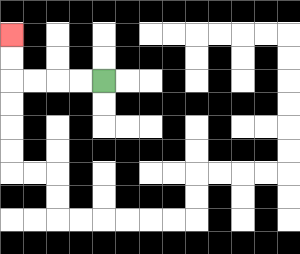{'start': '[4, 3]', 'end': '[0, 1]', 'path_directions': 'L,L,L,L,U,U', 'path_coordinates': '[[4, 3], [3, 3], [2, 3], [1, 3], [0, 3], [0, 2], [0, 1]]'}